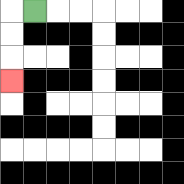{'start': '[1, 0]', 'end': '[0, 3]', 'path_directions': 'L,D,D,D', 'path_coordinates': '[[1, 0], [0, 0], [0, 1], [0, 2], [0, 3]]'}